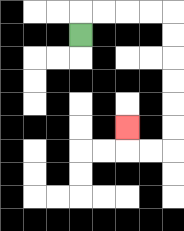{'start': '[3, 1]', 'end': '[5, 5]', 'path_directions': 'U,R,R,R,R,D,D,D,D,D,D,L,L,U', 'path_coordinates': '[[3, 1], [3, 0], [4, 0], [5, 0], [6, 0], [7, 0], [7, 1], [7, 2], [7, 3], [7, 4], [7, 5], [7, 6], [6, 6], [5, 6], [5, 5]]'}